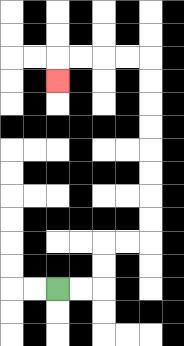{'start': '[2, 12]', 'end': '[2, 3]', 'path_directions': 'R,R,U,U,R,R,U,U,U,U,U,U,U,U,L,L,L,L,D', 'path_coordinates': '[[2, 12], [3, 12], [4, 12], [4, 11], [4, 10], [5, 10], [6, 10], [6, 9], [6, 8], [6, 7], [6, 6], [6, 5], [6, 4], [6, 3], [6, 2], [5, 2], [4, 2], [3, 2], [2, 2], [2, 3]]'}